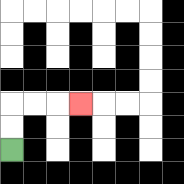{'start': '[0, 6]', 'end': '[3, 4]', 'path_directions': 'U,U,R,R,R', 'path_coordinates': '[[0, 6], [0, 5], [0, 4], [1, 4], [2, 4], [3, 4]]'}